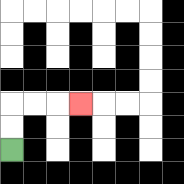{'start': '[0, 6]', 'end': '[3, 4]', 'path_directions': 'U,U,R,R,R', 'path_coordinates': '[[0, 6], [0, 5], [0, 4], [1, 4], [2, 4], [3, 4]]'}